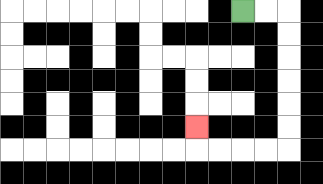{'start': '[10, 0]', 'end': '[8, 5]', 'path_directions': 'R,R,D,D,D,D,D,D,L,L,L,L,U', 'path_coordinates': '[[10, 0], [11, 0], [12, 0], [12, 1], [12, 2], [12, 3], [12, 4], [12, 5], [12, 6], [11, 6], [10, 6], [9, 6], [8, 6], [8, 5]]'}